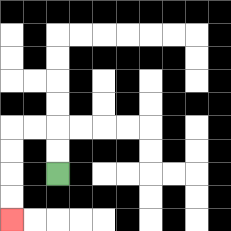{'start': '[2, 7]', 'end': '[0, 9]', 'path_directions': 'U,U,L,L,D,D,D,D', 'path_coordinates': '[[2, 7], [2, 6], [2, 5], [1, 5], [0, 5], [0, 6], [0, 7], [0, 8], [0, 9]]'}